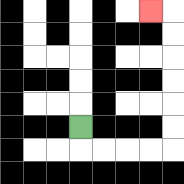{'start': '[3, 5]', 'end': '[6, 0]', 'path_directions': 'D,R,R,R,R,U,U,U,U,U,U,L', 'path_coordinates': '[[3, 5], [3, 6], [4, 6], [5, 6], [6, 6], [7, 6], [7, 5], [7, 4], [7, 3], [7, 2], [7, 1], [7, 0], [6, 0]]'}